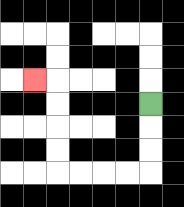{'start': '[6, 4]', 'end': '[1, 3]', 'path_directions': 'D,D,D,L,L,L,L,U,U,U,U,L', 'path_coordinates': '[[6, 4], [6, 5], [6, 6], [6, 7], [5, 7], [4, 7], [3, 7], [2, 7], [2, 6], [2, 5], [2, 4], [2, 3], [1, 3]]'}